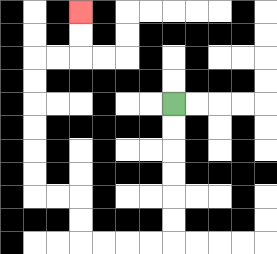{'start': '[7, 4]', 'end': '[3, 0]', 'path_directions': 'D,D,D,D,D,D,L,L,L,L,U,U,L,L,U,U,U,U,U,U,R,R,U,U', 'path_coordinates': '[[7, 4], [7, 5], [7, 6], [7, 7], [7, 8], [7, 9], [7, 10], [6, 10], [5, 10], [4, 10], [3, 10], [3, 9], [3, 8], [2, 8], [1, 8], [1, 7], [1, 6], [1, 5], [1, 4], [1, 3], [1, 2], [2, 2], [3, 2], [3, 1], [3, 0]]'}